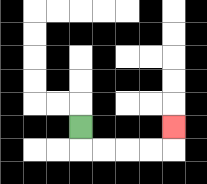{'start': '[3, 5]', 'end': '[7, 5]', 'path_directions': 'D,R,R,R,R,U', 'path_coordinates': '[[3, 5], [3, 6], [4, 6], [5, 6], [6, 6], [7, 6], [7, 5]]'}